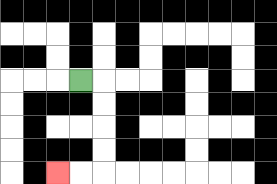{'start': '[3, 3]', 'end': '[2, 7]', 'path_directions': 'R,D,D,D,D,L,L', 'path_coordinates': '[[3, 3], [4, 3], [4, 4], [4, 5], [4, 6], [4, 7], [3, 7], [2, 7]]'}